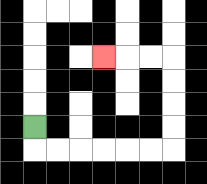{'start': '[1, 5]', 'end': '[4, 2]', 'path_directions': 'D,R,R,R,R,R,R,U,U,U,U,L,L,L', 'path_coordinates': '[[1, 5], [1, 6], [2, 6], [3, 6], [4, 6], [5, 6], [6, 6], [7, 6], [7, 5], [7, 4], [7, 3], [7, 2], [6, 2], [5, 2], [4, 2]]'}